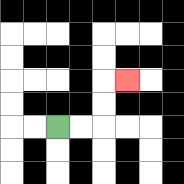{'start': '[2, 5]', 'end': '[5, 3]', 'path_directions': 'R,R,U,U,R', 'path_coordinates': '[[2, 5], [3, 5], [4, 5], [4, 4], [4, 3], [5, 3]]'}